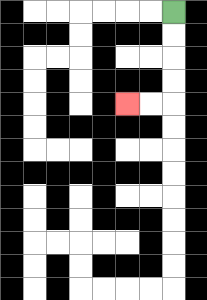{'start': '[7, 0]', 'end': '[5, 4]', 'path_directions': 'D,D,D,D,L,L', 'path_coordinates': '[[7, 0], [7, 1], [7, 2], [7, 3], [7, 4], [6, 4], [5, 4]]'}